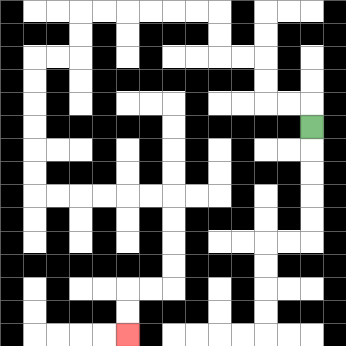{'start': '[13, 5]', 'end': '[5, 14]', 'path_directions': 'U,L,L,U,U,L,L,U,U,L,L,L,L,L,L,D,D,L,L,D,D,D,D,D,D,R,R,R,R,R,R,D,D,D,D,L,L,D,D', 'path_coordinates': '[[13, 5], [13, 4], [12, 4], [11, 4], [11, 3], [11, 2], [10, 2], [9, 2], [9, 1], [9, 0], [8, 0], [7, 0], [6, 0], [5, 0], [4, 0], [3, 0], [3, 1], [3, 2], [2, 2], [1, 2], [1, 3], [1, 4], [1, 5], [1, 6], [1, 7], [1, 8], [2, 8], [3, 8], [4, 8], [5, 8], [6, 8], [7, 8], [7, 9], [7, 10], [7, 11], [7, 12], [6, 12], [5, 12], [5, 13], [5, 14]]'}